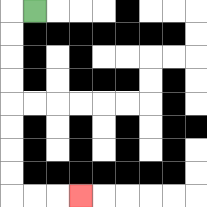{'start': '[1, 0]', 'end': '[3, 8]', 'path_directions': 'L,D,D,D,D,D,D,D,D,R,R,R', 'path_coordinates': '[[1, 0], [0, 0], [0, 1], [0, 2], [0, 3], [0, 4], [0, 5], [0, 6], [0, 7], [0, 8], [1, 8], [2, 8], [3, 8]]'}